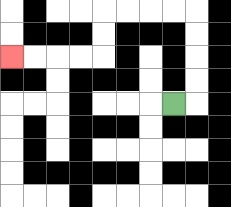{'start': '[7, 4]', 'end': '[0, 2]', 'path_directions': 'R,U,U,U,U,L,L,L,L,D,D,L,L,L,L', 'path_coordinates': '[[7, 4], [8, 4], [8, 3], [8, 2], [8, 1], [8, 0], [7, 0], [6, 0], [5, 0], [4, 0], [4, 1], [4, 2], [3, 2], [2, 2], [1, 2], [0, 2]]'}